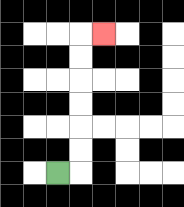{'start': '[2, 7]', 'end': '[4, 1]', 'path_directions': 'R,U,U,U,U,U,U,R', 'path_coordinates': '[[2, 7], [3, 7], [3, 6], [3, 5], [3, 4], [3, 3], [3, 2], [3, 1], [4, 1]]'}